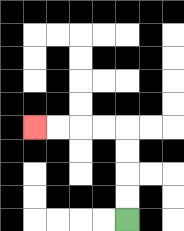{'start': '[5, 9]', 'end': '[1, 5]', 'path_directions': 'U,U,U,U,L,L,L,L', 'path_coordinates': '[[5, 9], [5, 8], [5, 7], [5, 6], [5, 5], [4, 5], [3, 5], [2, 5], [1, 5]]'}